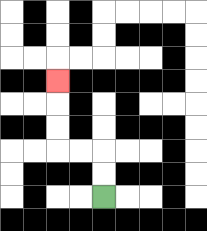{'start': '[4, 8]', 'end': '[2, 3]', 'path_directions': 'U,U,L,L,U,U,U', 'path_coordinates': '[[4, 8], [4, 7], [4, 6], [3, 6], [2, 6], [2, 5], [2, 4], [2, 3]]'}